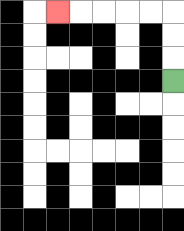{'start': '[7, 3]', 'end': '[2, 0]', 'path_directions': 'U,U,U,L,L,L,L,L', 'path_coordinates': '[[7, 3], [7, 2], [7, 1], [7, 0], [6, 0], [5, 0], [4, 0], [3, 0], [2, 0]]'}